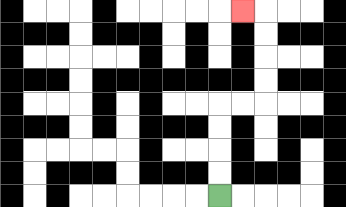{'start': '[9, 8]', 'end': '[10, 0]', 'path_directions': 'U,U,U,U,R,R,U,U,U,U,L', 'path_coordinates': '[[9, 8], [9, 7], [9, 6], [9, 5], [9, 4], [10, 4], [11, 4], [11, 3], [11, 2], [11, 1], [11, 0], [10, 0]]'}